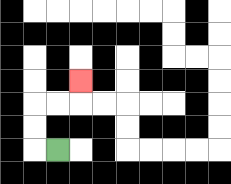{'start': '[2, 6]', 'end': '[3, 3]', 'path_directions': 'L,U,U,R,R,U', 'path_coordinates': '[[2, 6], [1, 6], [1, 5], [1, 4], [2, 4], [3, 4], [3, 3]]'}